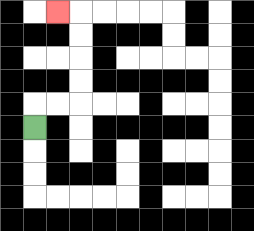{'start': '[1, 5]', 'end': '[2, 0]', 'path_directions': 'U,R,R,U,U,U,U,L', 'path_coordinates': '[[1, 5], [1, 4], [2, 4], [3, 4], [3, 3], [3, 2], [3, 1], [3, 0], [2, 0]]'}